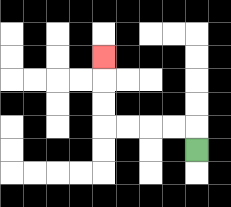{'start': '[8, 6]', 'end': '[4, 2]', 'path_directions': 'U,L,L,L,L,U,U,U', 'path_coordinates': '[[8, 6], [8, 5], [7, 5], [6, 5], [5, 5], [4, 5], [4, 4], [4, 3], [4, 2]]'}